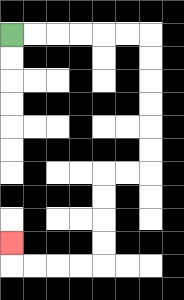{'start': '[0, 1]', 'end': '[0, 10]', 'path_directions': 'R,R,R,R,R,R,D,D,D,D,D,D,L,L,D,D,D,D,L,L,L,L,U', 'path_coordinates': '[[0, 1], [1, 1], [2, 1], [3, 1], [4, 1], [5, 1], [6, 1], [6, 2], [6, 3], [6, 4], [6, 5], [6, 6], [6, 7], [5, 7], [4, 7], [4, 8], [4, 9], [4, 10], [4, 11], [3, 11], [2, 11], [1, 11], [0, 11], [0, 10]]'}